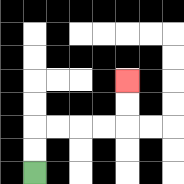{'start': '[1, 7]', 'end': '[5, 3]', 'path_directions': 'U,U,R,R,R,R,U,U', 'path_coordinates': '[[1, 7], [1, 6], [1, 5], [2, 5], [3, 5], [4, 5], [5, 5], [5, 4], [5, 3]]'}